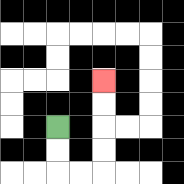{'start': '[2, 5]', 'end': '[4, 3]', 'path_directions': 'D,D,R,R,U,U,U,U', 'path_coordinates': '[[2, 5], [2, 6], [2, 7], [3, 7], [4, 7], [4, 6], [4, 5], [4, 4], [4, 3]]'}